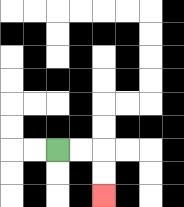{'start': '[2, 6]', 'end': '[4, 8]', 'path_directions': 'R,R,D,D', 'path_coordinates': '[[2, 6], [3, 6], [4, 6], [4, 7], [4, 8]]'}